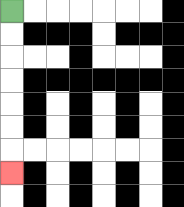{'start': '[0, 0]', 'end': '[0, 7]', 'path_directions': 'D,D,D,D,D,D,D', 'path_coordinates': '[[0, 0], [0, 1], [0, 2], [0, 3], [0, 4], [0, 5], [0, 6], [0, 7]]'}